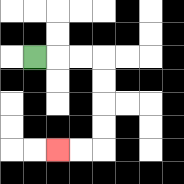{'start': '[1, 2]', 'end': '[2, 6]', 'path_directions': 'R,R,R,D,D,D,D,L,L', 'path_coordinates': '[[1, 2], [2, 2], [3, 2], [4, 2], [4, 3], [4, 4], [4, 5], [4, 6], [3, 6], [2, 6]]'}